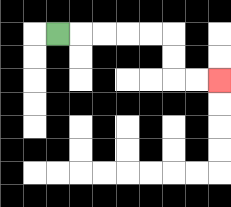{'start': '[2, 1]', 'end': '[9, 3]', 'path_directions': 'R,R,R,R,R,D,D,R,R', 'path_coordinates': '[[2, 1], [3, 1], [4, 1], [5, 1], [6, 1], [7, 1], [7, 2], [7, 3], [8, 3], [9, 3]]'}